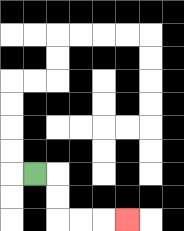{'start': '[1, 7]', 'end': '[5, 9]', 'path_directions': 'R,D,D,R,R,R', 'path_coordinates': '[[1, 7], [2, 7], [2, 8], [2, 9], [3, 9], [4, 9], [5, 9]]'}